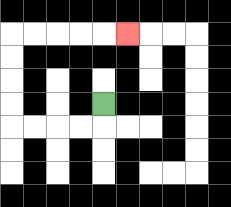{'start': '[4, 4]', 'end': '[5, 1]', 'path_directions': 'D,L,L,L,L,U,U,U,U,R,R,R,R,R', 'path_coordinates': '[[4, 4], [4, 5], [3, 5], [2, 5], [1, 5], [0, 5], [0, 4], [0, 3], [0, 2], [0, 1], [1, 1], [2, 1], [3, 1], [4, 1], [5, 1]]'}